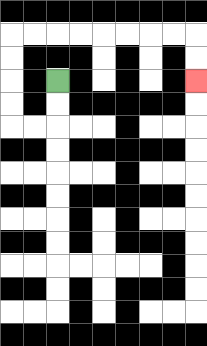{'start': '[2, 3]', 'end': '[8, 3]', 'path_directions': 'D,D,L,L,U,U,U,U,R,R,R,R,R,R,R,R,D,D', 'path_coordinates': '[[2, 3], [2, 4], [2, 5], [1, 5], [0, 5], [0, 4], [0, 3], [0, 2], [0, 1], [1, 1], [2, 1], [3, 1], [4, 1], [5, 1], [6, 1], [7, 1], [8, 1], [8, 2], [8, 3]]'}